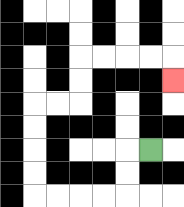{'start': '[6, 6]', 'end': '[7, 3]', 'path_directions': 'L,D,D,L,L,L,L,U,U,U,U,R,R,U,U,R,R,R,R,D', 'path_coordinates': '[[6, 6], [5, 6], [5, 7], [5, 8], [4, 8], [3, 8], [2, 8], [1, 8], [1, 7], [1, 6], [1, 5], [1, 4], [2, 4], [3, 4], [3, 3], [3, 2], [4, 2], [5, 2], [6, 2], [7, 2], [7, 3]]'}